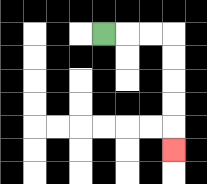{'start': '[4, 1]', 'end': '[7, 6]', 'path_directions': 'R,R,R,D,D,D,D,D', 'path_coordinates': '[[4, 1], [5, 1], [6, 1], [7, 1], [7, 2], [7, 3], [7, 4], [7, 5], [7, 6]]'}